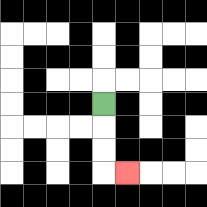{'start': '[4, 4]', 'end': '[5, 7]', 'path_directions': 'D,D,D,R', 'path_coordinates': '[[4, 4], [4, 5], [4, 6], [4, 7], [5, 7]]'}